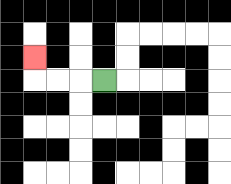{'start': '[4, 3]', 'end': '[1, 2]', 'path_directions': 'L,L,L,U', 'path_coordinates': '[[4, 3], [3, 3], [2, 3], [1, 3], [1, 2]]'}